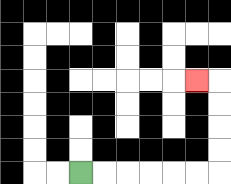{'start': '[3, 7]', 'end': '[8, 3]', 'path_directions': 'R,R,R,R,R,R,U,U,U,U,L', 'path_coordinates': '[[3, 7], [4, 7], [5, 7], [6, 7], [7, 7], [8, 7], [9, 7], [9, 6], [9, 5], [9, 4], [9, 3], [8, 3]]'}